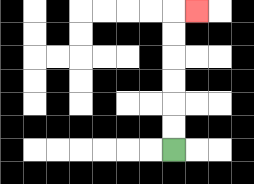{'start': '[7, 6]', 'end': '[8, 0]', 'path_directions': 'U,U,U,U,U,U,R', 'path_coordinates': '[[7, 6], [7, 5], [7, 4], [7, 3], [7, 2], [7, 1], [7, 0], [8, 0]]'}